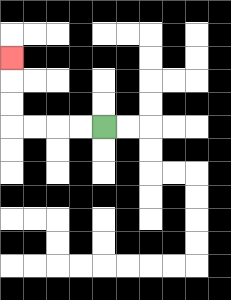{'start': '[4, 5]', 'end': '[0, 2]', 'path_directions': 'L,L,L,L,U,U,U', 'path_coordinates': '[[4, 5], [3, 5], [2, 5], [1, 5], [0, 5], [0, 4], [0, 3], [0, 2]]'}